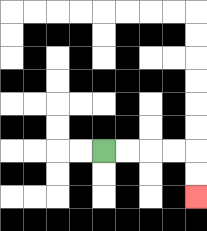{'start': '[4, 6]', 'end': '[8, 8]', 'path_directions': 'R,R,R,R,D,D', 'path_coordinates': '[[4, 6], [5, 6], [6, 6], [7, 6], [8, 6], [8, 7], [8, 8]]'}